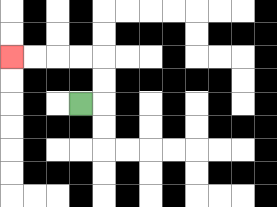{'start': '[3, 4]', 'end': '[0, 2]', 'path_directions': 'R,U,U,L,L,L,L', 'path_coordinates': '[[3, 4], [4, 4], [4, 3], [4, 2], [3, 2], [2, 2], [1, 2], [0, 2]]'}